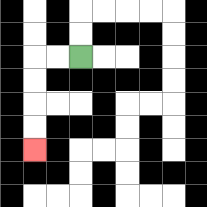{'start': '[3, 2]', 'end': '[1, 6]', 'path_directions': 'L,L,D,D,D,D', 'path_coordinates': '[[3, 2], [2, 2], [1, 2], [1, 3], [1, 4], [1, 5], [1, 6]]'}